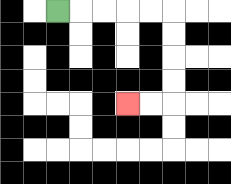{'start': '[2, 0]', 'end': '[5, 4]', 'path_directions': 'R,R,R,R,R,D,D,D,D,L,L', 'path_coordinates': '[[2, 0], [3, 0], [4, 0], [5, 0], [6, 0], [7, 0], [7, 1], [7, 2], [7, 3], [7, 4], [6, 4], [5, 4]]'}